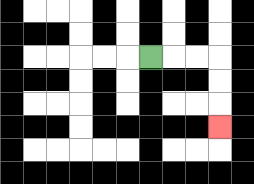{'start': '[6, 2]', 'end': '[9, 5]', 'path_directions': 'R,R,R,D,D,D', 'path_coordinates': '[[6, 2], [7, 2], [8, 2], [9, 2], [9, 3], [9, 4], [9, 5]]'}